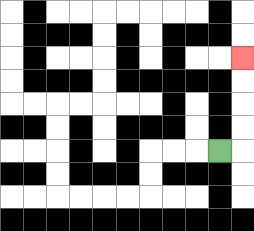{'start': '[9, 6]', 'end': '[10, 2]', 'path_directions': 'R,U,U,U,U', 'path_coordinates': '[[9, 6], [10, 6], [10, 5], [10, 4], [10, 3], [10, 2]]'}